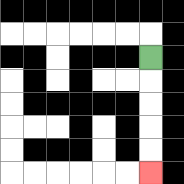{'start': '[6, 2]', 'end': '[6, 7]', 'path_directions': 'D,D,D,D,D', 'path_coordinates': '[[6, 2], [6, 3], [6, 4], [6, 5], [6, 6], [6, 7]]'}